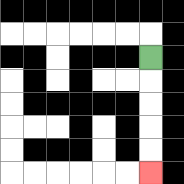{'start': '[6, 2]', 'end': '[6, 7]', 'path_directions': 'D,D,D,D,D', 'path_coordinates': '[[6, 2], [6, 3], [6, 4], [6, 5], [6, 6], [6, 7]]'}